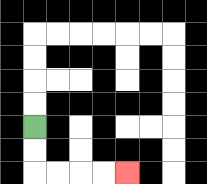{'start': '[1, 5]', 'end': '[5, 7]', 'path_directions': 'D,D,R,R,R,R', 'path_coordinates': '[[1, 5], [1, 6], [1, 7], [2, 7], [3, 7], [4, 7], [5, 7]]'}